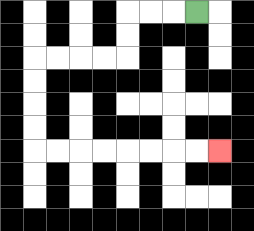{'start': '[8, 0]', 'end': '[9, 6]', 'path_directions': 'L,L,L,D,D,L,L,L,L,D,D,D,D,R,R,R,R,R,R,R,R', 'path_coordinates': '[[8, 0], [7, 0], [6, 0], [5, 0], [5, 1], [5, 2], [4, 2], [3, 2], [2, 2], [1, 2], [1, 3], [1, 4], [1, 5], [1, 6], [2, 6], [3, 6], [4, 6], [5, 6], [6, 6], [7, 6], [8, 6], [9, 6]]'}